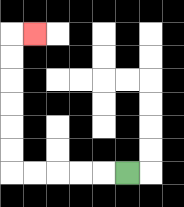{'start': '[5, 7]', 'end': '[1, 1]', 'path_directions': 'L,L,L,L,L,U,U,U,U,U,U,R', 'path_coordinates': '[[5, 7], [4, 7], [3, 7], [2, 7], [1, 7], [0, 7], [0, 6], [0, 5], [0, 4], [0, 3], [0, 2], [0, 1], [1, 1]]'}